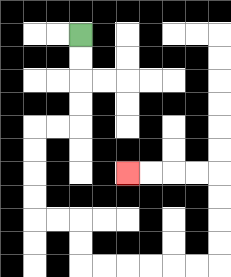{'start': '[3, 1]', 'end': '[5, 7]', 'path_directions': 'D,D,D,D,L,L,D,D,D,D,R,R,D,D,R,R,R,R,R,R,U,U,U,U,L,L,L,L', 'path_coordinates': '[[3, 1], [3, 2], [3, 3], [3, 4], [3, 5], [2, 5], [1, 5], [1, 6], [1, 7], [1, 8], [1, 9], [2, 9], [3, 9], [3, 10], [3, 11], [4, 11], [5, 11], [6, 11], [7, 11], [8, 11], [9, 11], [9, 10], [9, 9], [9, 8], [9, 7], [8, 7], [7, 7], [6, 7], [5, 7]]'}